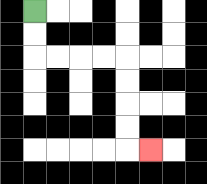{'start': '[1, 0]', 'end': '[6, 6]', 'path_directions': 'D,D,R,R,R,R,D,D,D,D,R', 'path_coordinates': '[[1, 0], [1, 1], [1, 2], [2, 2], [3, 2], [4, 2], [5, 2], [5, 3], [5, 4], [5, 5], [5, 6], [6, 6]]'}